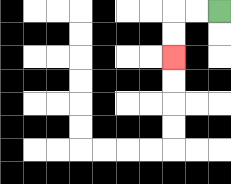{'start': '[9, 0]', 'end': '[7, 2]', 'path_directions': 'L,L,D,D', 'path_coordinates': '[[9, 0], [8, 0], [7, 0], [7, 1], [7, 2]]'}